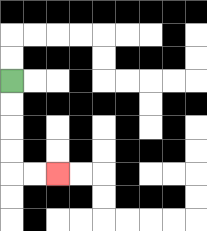{'start': '[0, 3]', 'end': '[2, 7]', 'path_directions': 'D,D,D,D,R,R', 'path_coordinates': '[[0, 3], [0, 4], [0, 5], [0, 6], [0, 7], [1, 7], [2, 7]]'}